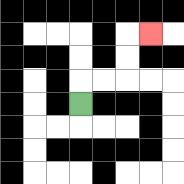{'start': '[3, 4]', 'end': '[6, 1]', 'path_directions': 'U,R,R,U,U,R', 'path_coordinates': '[[3, 4], [3, 3], [4, 3], [5, 3], [5, 2], [5, 1], [6, 1]]'}